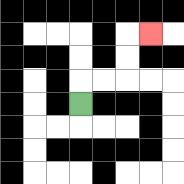{'start': '[3, 4]', 'end': '[6, 1]', 'path_directions': 'U,R,R,U,U,R', 'path_coordinates': '[[3, 4], [3, 3], [4, 3], [5, 3], [5, 2], [5, 1], [6, 1]]'}